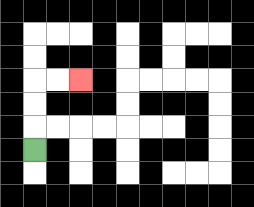{'start': '[1, 6]', 'end': '[3, 3]', 'path_directions': 'U,U,U,R,R', 'path_coordinates': '[[1, 6], [1, 5], [1, 4], [1, 3], [2, 3], [3, 3]]'}